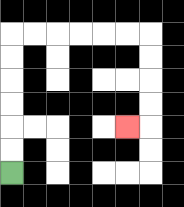{'start': '[0, 7]', 'end': '[5, 5]', 'path_directions': 'U,U,U,U,U,U,R,R,R,R,R,R,D,D,D,D,L', 'path_coordinates': '[[0, 7], [0, 6], [0, 5], [0, 4], [0, 3], [0, 2], [0, 1], [1, 1], [2, 1], [3, 1], [4, 1], [5, 1], [6, 1], [6, 2], [6, 3], [6, 4], [6, 5], [5, 5]]'}